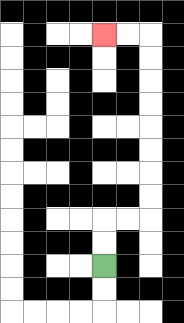{'start': '[4, 11]', 'end': '[4, 1]', 'path_directions': 'U,U,R,R,U,U,U,U,U,U,U,U,L,L', 'path_coordinates': '[[4, 11], [4, 10], [4, 9], [5, 9], [6, 9], [6, 8], [6, 7], [6, 6], [6, 5], [6, 4], [6, 3], [6, 2], [6, 1], [5, 1], [4, 1]]'}